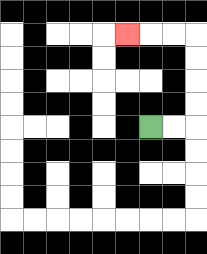{'start': '[6, 5]', 'end': '[5, 1]', 'path_directions': 'R,R,U,U,U,U,L,L,L', 'path_coordinates': '[[6, 5], [7, 5], [8, 5], [8, 4], [8, 3], [8, 2], [8, 1], [7, 1], [6, 1], [5, 1]]'}